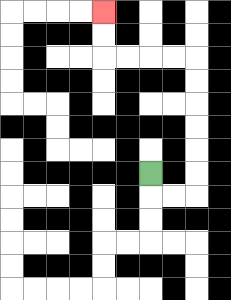{'start': '[6, 7]', 'end': '[4, 0]', 'path_directions': 'D,R,R,U,U,U,U,U,U,L,L,L,L,U,U', 'path_coordinates': '[[6, 7], [6, 8], [7, 8], [8, 8], [8, 7], [8, 6], [8, 5], [8, 4], [8, 3], [8, 2], [7, 2], [6, 2], [5, 2], [4, 2], [4, 1], [4, 0]]'}